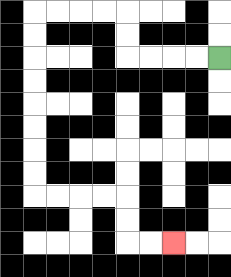{'start': '[9, 2]', 'end': '[7, 10]', 'path_directions': 'L,L,L,L,U,U,L,L,L,L,D,D,D,D,D,D,D,D,R,R,R,R,D,D,R,R', 'path_coordinates': '[[9, 2], [8, 2], [7, 2], [6, 2], [5, 2], [5, 1], [5, 0], [4, 0], [3, 0], [2, 0], [1, 0], [1, 1], [1, 2], [1, 3], [1, 4], [1, 5], [1, 6], [1, 7], [1, 8], [2, 8], [3, 8], [4, 8], [5, 8], [5, 9], [5, 10], [6, 10], [7, 10]]'}